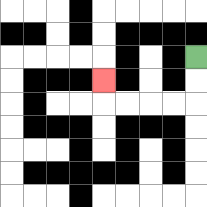{'start': '[8, 2]', 'end': '[4, 3]', 'path_directions': 'D,D,L,L,L,L,U', 'path_coordinates': '[[8, 2], [8, 3], [8, 4], [7, 4], [6, 4], [5, 4], [4, 4], [4, 3]]'}